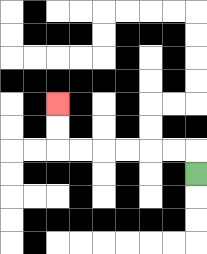{'start': '[8, 7]', 'end': '[2, 4]', 'path_directions': 'U,L,L,L,L,L,L,U,U', 'path_coordinates': '[[8, 7], [8, 6], [7, 6], [6, 6], [5, 6], [4, 6], [3, 6], [2, 6], [2, 5], [2, 4]]'}